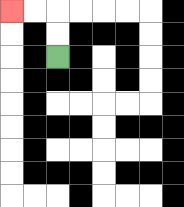{'start': '[2, 2]', 'end': '[0, 0]', 'path_directions': 'U,U,L,L', 'path_coordinates': '[[2, 2], [2, 1], [2, 0], [1, 0], [0, 0]]'}